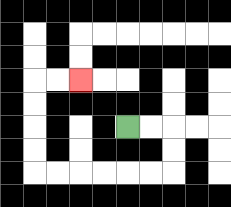{'start': '[5, 5]', 'end': '[3, 3]', 'path_directions': 'R,R,D,D,L,L,L,L,L,L,U,U,U,U,R,R', 'path_coordinates': '[[5, 5], [6, 5], [7, 5], [7, 6], [7, 7], [6, 7], [5, 7], [4, 7], [3, 7], [2, 7], [1, 7], [1, 6], [1, 5], [1, 4], [1, 3], [2, 3], [3, 3]]'}